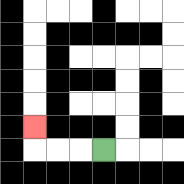{'start': '[4, 6]', 'end': '[1, 5]', 'path_directions': 'L,L,L,U', 'path_coordinates': '[[4, 6], [3, 6], [2, 6], [1, 6], [1, 5]]'}